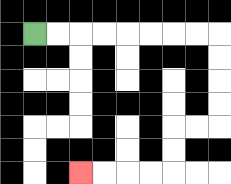{'start': '[1, 1]', 'end': '[3, 7]', 'path_directions': 'R,R,R,R,R,R,R,R,D,D,D,D,L,L,D,D,L,L,L,L', 'path_coordinates': '[[1, 1], [2, 1], [3, 1], [4, 1], [5, 1], [6, 1], [7, 1], [8, 1], [9, 1], [9, 2], [9, 3], [9, 4], [9, 5], [8, 5], [7, 5], [7, 6], [7, 7], [6, 7], [5, 7], [4, 7], [3, 7]]'}